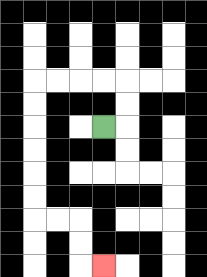{'start': '[4, 5]', 'end': '[4, 11]', 'path_directions': 'R,U,U,L,L,L,L,D,D,D,D,D,D,R,R,D,D,R', 'path_coordinates': '[[4, 5], [5, 5], [5, 4], [5, 3], [4, 3], [3, 3], [2, 3], [1, 3], [1, 4], [1, 5], [1, 6], [1, 7], [1, 8], [1, 9], [2, 9], [3, 9], [3, 10], [3, 11], [4, 11]]'}